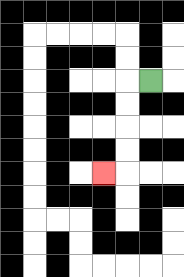{'start': '[6, 3]', 'end': '[4, 7]', 'path_directions': 'L,D,D,D,D,L', 'path_coordinates': '[[6, 3], [5, 3], [5, 4], [5, 5], [5, 6], [5, 7], [4, 7]]'}